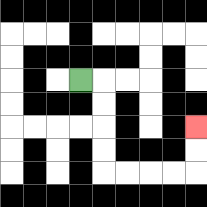{'start': '[3, 3]', 'end': '[8, 5]', 'path_directions': 'R,D,D,D,D,R,R,R,R,U,U', 'path_coordinates': '[[3, 3], [4, 3], [4, 4], [4, 5], [4, 6], [4, 7], [5, 7], [6, 7], [7, 7], [8, 7], [8, 6], [8, 5]]'}